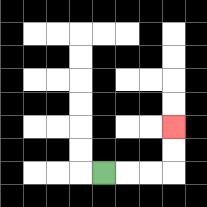{'start': '[4, 7]', 'end': '[7, 5]', 'path_directions': 'R,R,R,U,U', 'path_coordinates': '[[4, 7], [5, 7], [6, 7], [7, 7], [7, 6], [7, 5]]'}